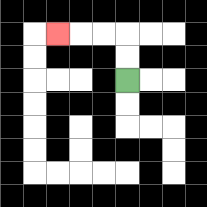{'start': '[5, 3]', 'end': '[2, 1]', 'path_directions': 'U,U,L,L,L', 'path_coordinates': '[[5, 3], [5, 2], [5, 1], [4, 1], [3, 1], [2, 1]]'}